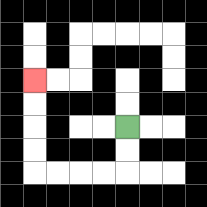{'start': '[5, 5]', 'end': '[1, 3]', 'path_directions': 'D,D,L,L,L,L,U,U,U,U', 'path_coordinates': '[[5, 5], [5, 6], [5, 7], [4, 7], [3, 7], [2, 7], [1, 7], [1, 6], [1, 5], [1, 4], [1, 3]]'}